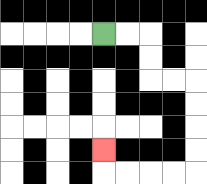{'start': '[4, 1]', 'end': '[4, 6]', 'path_directions': 'R,R,D,D,R,R,D,D,D,D,L,L,L,L,U', 'path_coordinates': '[[4, 1], [5, 1], [6, 1], [6, 2], [6, 3], [7, 3], [8, 3], [8, 4], [8, 5], [8, 6], [8, 7], [7, 7], [6, 7], [5, 7], [4, 7], [4, 6]]'}